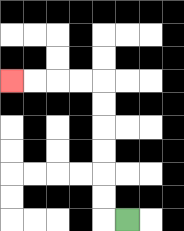{'start': '[5, 9]', 'end': '[0, 3]', 'path_directions': 'L,U,U,U,U,U,U,L,L,L,L', 'path_coordinates': '[[5, 9], [4, 9], [4, 8], [4, 7], [4, 6], [4, 5], [4, 4], [4, 3], [3, 3], [2, 3], [1, 3], [0, 3]]'}